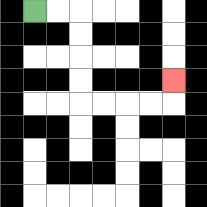{'start': '[1, 0]', 'end': '[7, 3]', 'path_directions': 'R,R,D,D,D,D,R,R,R,R,U', 'path_coordinates': '[[1, 0], [2, 0], [3, 0], [3, 1], [3, 2], [3, 3], [3, 4], [4, 4], [5, 4], [6, 4], [7, 4], [7, 3]]'}